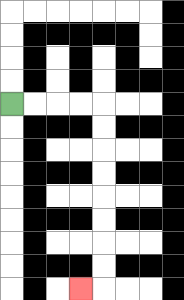{'start': '[0, 4]', 'end': '[3, 12]', 'path_directions': 'R,R,R,R,D,D,D,D,D,D,D,D,L', 'path_coordinates': '[[0, 4], [1, 4], [2, 4], [3, 4], [4, 4], [4, 5], [4, 6], [4, 7], [4, 8], [4, 9], [4, 10], [4, 11], [4, 12], [3, 12]]'}